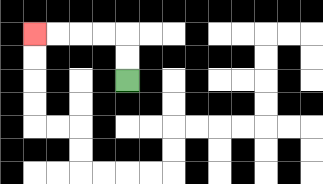{'start': '[5, 3]', 'end': '[1, 1]', 'path_directions': 'U,U,L,L,L,L', 'path_coordinates': '[[5, 3], [5, 2], [5, 1], [4, 1], [3, 1], [2, 1], [1, 1]]'}